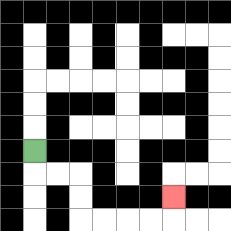{'start': '[1, 6]', 'end': '[7, 8]', 'path_directions': 'D,R,R,D,D,R,R,R,R,U', 'path_coordinates': '[[1, 6], [1, 7], [2, 7], [3, 7], [3, 8], [3, 9], [4, 9], [5, 9], [6, 9], [7, 9], [7, 8]]'}